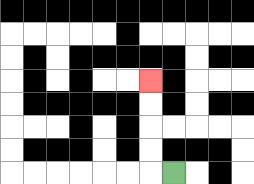{'start': '[7, 7]', 'end': '[6, 3]', 'path_directions': 'L,U,U,U,U', 'path_coordinates': '[[7, 7], [6, 7], [6, 6], [6, 5], [6, 4], [6, 3]]'}